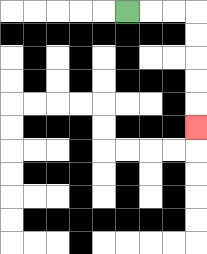{'start': '[5, 0]', 'end': '[8, 5]', 'path_directions': 'R,R,R,D,D,D,D,D', 'path_coordinates': '[[5, 0], [6, 0], [7, 0], [8, 0], [8, 1], [8, 2], [8, 3], [8, 4], [8, 5]]'}